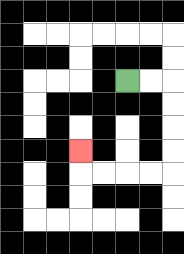{'start': '[5, 3]', 'end': '[3, 6]', 'path_directions': 'R,R,D,D,D,D,L,L,L,L,U', 'path_coordinates': '[[5, 3], [6, 3], [7, 3], [7, 4], [7, 5], [7, 6], [7, 7], [6, 7], [5, 7], [4, 7], [3, 7], [3, 6]]'}